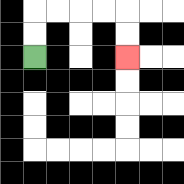{'start': '[1, 2]', 'end': '[5, 2]', 'path_directions': 'U,U,R,R,R,R,D,D', 'path_coordinates': '[[1, 2], [1, 1], [1, 0], [2, 0], [3, 0], [4, 0], [5, 0], [5, 1], [5, 2]]'}